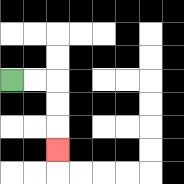{'start': '[0, 3]', 'end': '[2, 6]', 'path_directions': 'R,R,D,D,D', 'path_coordinates': '[[0, 3], [1, 3], [2, 3], [2, 4], [2, 5], [2, 6]]'}